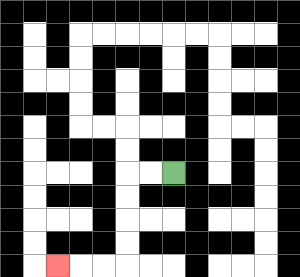{'start': '[7, 7]', 'end': '[2, 11]', 'path_directions': 'L,L,D,D,D,D,L,L,L', 'path_coordinates': '[[7, 7], [6, 7], [5, 7], [5, 8], [5, 9], [5, 10], [5, 11], [4, 11], [3, 11], [2, 11]]'}